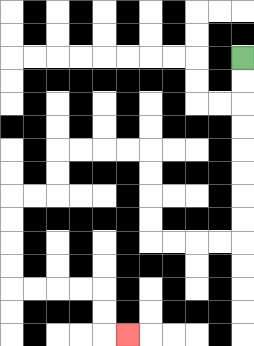{'start': '[10, 2]', 'end': '[5, 14]', 'path_directions': 'D,D,D,D,D,D,D,D,L,L,L,L,U,U,U,U,L,L,L,L,D,D,L,L,D,D,D,D,R,R,R,R,D,D,R', 'path_coordinates': '[[10, 2], [10, 3], [10, 4], [10, 5], [10, 6], [10, 7], [10, 8], [10, 9], [10, 10], [9, 10], [8, 10], [7, 10], [6, 10], [6, 9], [6, 8], [6, 7], [6, 6], [5, 6], [4, 6], [3, 6], [2, 6], [2, 7], [2, 8], [1, 8], [0, 8], [0, 9], [0, 10], [0, 11], [0, 12], [1, 12], [2, 12], [3, 12], [4, 12], [4, 13], [4, 14], [5, 14]]'}